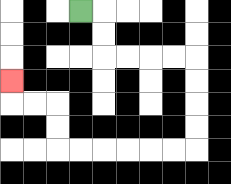{'start': '[3, 0]', 'end': '[0, 3]', 'path_directions': 'R,D,D,R,R,R,R,D,D,D,D,L,L,L,L,L,L,U,U,L,L,U', 'path_coordinates': '[[3, 0], [4, 0], [4, 1], [4, 2], [5, 2], [6, 2], [7, 2], [8, 2], [8, 3], [8, 4], [8, 5], [8, 6], [7, 6], [6, 6], [5, 6], [4, 6], [3, 6], [2, 6], [2, 5], [2, 4], [1, 4], [0, 4], [0, 3]]'}